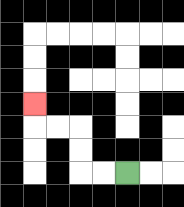{'start': '[5, 7]', 'end': '[1, 4]', 'path_directions': 'L,L,U,U,L,L,U', 'path_coordinates': '[[5, 7], [4, 7], [3, 7], [3, 6], [3, 5], [2, 5], [1, 5], [1, 4]]'}